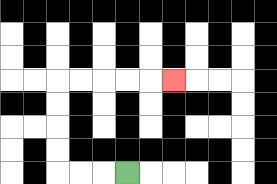{'start': '[5, 7]', 'end': '[7, 3]', 'path_directions': 'L,L,L,U,U,U,U,R,R,R,R,R', 'path_coordinates': '[[5, 7], [4, 7], [3, 7], [2, 7], [2, 6], [2, 5], [2, 4], [2, 3], [3, 3], [4, 3], [5, 3], [6, 3], [7, 3]]'}